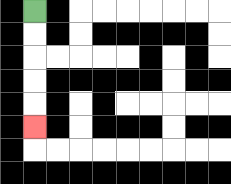{'start': '[1, 0]', 'end': '[1, 5]', 'path_directions': 'D,D,D,D,D', 'path_coordinates': '[[1, 0], [1, 1], [1, 2], [1, 3], [1, 4], [1, 5]]'}